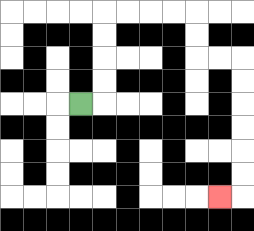{'start': '[3, 4]', 'end': '[9, 8]', 'path_directions': 'R,U,U,U,U,R,R,R,R,D,D,R,R,D,D,D,D,D,D,L', 'path_coordinates': '[[3, 4], [4, 4], [4, 3], [4, 2], [4, 1], [4, 0], [5, 0], [6, 0], [7, 0], [8, 0], [8, 1], [8, 2], [9, 2], [10, 2], [10, 3], [10, 4], [10, 5], [10, 6], [10, 7], [10, 8], [9, 8]]'}